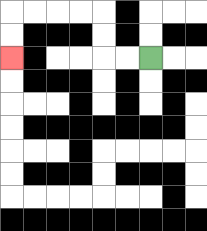{'start': '[6, 2]', 'end': '[0, 2]', 'path_directions': 'L,L,U,U,L,L,L,L,D,D', 'path_coordinates': '[[6, 2], [5, 2], [4, 2], [4, 1], [4, 0], [3, 0], [2, 0], [1, 0], [0, 0], [0, 1], [0, 2]]'}